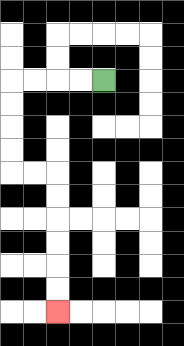{'start': '[4, 3]', 'end': '[2, 13]', 'path_directions': 'L,L,L,L,D,D,D,D,R,R,D,D,D,D,D,D', 'path_coordinates': '[[4, 3], [3, 3], [2, 3], [1, 3], [0, 3], [0, 4], [0, 5], [0, 6], [0, 7], [1, 7], [2, 7], [2, 8], [2, 9], [2, 10], [2, 11], [2, 12], [2, 13]]'}